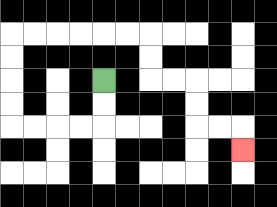{'start': '[4, 3]', 'end': '[10, 6]', 'path_directions': 'D,D,L,L,L,L,U,U,U,U,R,R,R,R,R,R,D,D,R,R,D,D,R,R,D', 'path_coordinates': '[[4, 3], [4, 4], [4, 5], [3, 5], [2, 5], [1, 5], [0, 5], [0, 4], [0, 3], [0, 2], [0, 1], [1, 1], [2, 1], [3, 1], [4, 1], [5, 1], [6, 1], [6, 2], [6, 3], [7, 3], [8, 3], [8, 4], [8, 5], [9, 5], [10, 5], [10, 6]]'}